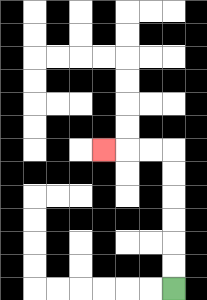{'start': '[7, 12]', 'end': '[4, 6]', 'path_directions': 'U,U,U,U,U,U,L,L,L', 'path_coordinates': '[[7, 12], [7, 11], [7, 10], [7, 9], [7, 8], [7, 7], [7, 6], [6, 6], [5, 6], [4, 6]]'}